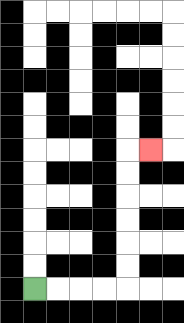{'start': '[1, 12]', 'end': '[6, 6]', 'path_directions': 'R,R,R,R,U,U,U,U,U,U,R', 'path_coordinates': '[[1, 12], [2, 12], [3, 12], [4, 12], [5, 12], [5, 11], [5, 10], [5, 9], [5, 8], [5, 7], [5, 6], [6, 6]]'}